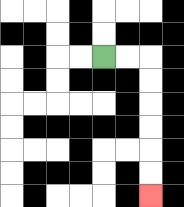{'start': '[4, 2]', 'end': '[6, 8]', 'path_directions': 'R,R,D,D,D,D,D,D', 'path_coordinates': '[[4, 2], [5, 2], [6, 2], [6, 3], [6, 4], [6, 5], [6, 6], [6, 7], [6, 8]]'}